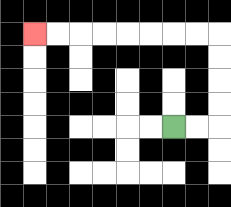{'start': '[7, 5]', 'end': '[1, 1]', 'path_directions': 'R,R,U,U,U,U,L,L,L,L,L,L,L,L', 'path_coordinates': '[[7, 5], [8, 5], [9, 5], [9, 4], [9, 3], [9, 2], [9, 1], [8, 1], [7, 1], [6, 1], [5, 1], [4, 1], [3, 1], [2, 1], [1, 1]]'}